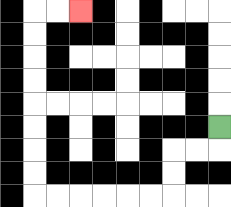{'start': '[9, 5]', 'end': '[3, 0]', 'path_directions': 'D,L,L,D,D,L,L,L,L,L,L,U,U,U,U,U,U,U,U,R,R', 'path_coordinates': '[[9, 5], [9, 6], [8, 6], [7, 6], [7, 7], [7, 8], [6, 8], [5, 8], [4, 8], [3, 8], [2, 8], [1, 8], [1, 7], [1, 6], [1, 5], [1, 4], [1, 3], [1, 2], [1, 1], [1, 0], [2, 0], [3, 0]]'}